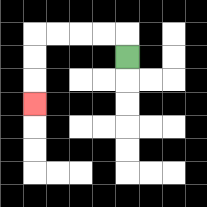{'start': '[5, 2]', 'end': '[1, 4]', 'path_directions': 'U,L,L,L,L,D,D,D', 'path_coordinates': '[[5, 2], [5, 1], [4, 1], [3, 1], [2, 1], [1, 1], [1, 2], [1, 3], [1, 4]]'}